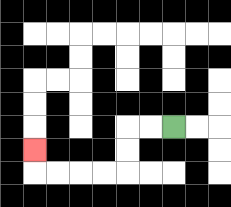{'start': '[7, 5]', 'end': '[1, 6]', 'path_directions': 'L,L,D,D,L,L,L,L,U', 'path_coordinates': '[[7, 5], [6, 5], [5, 5], [5, 6], [5, 7], [4, 7], [3, 7], [2, 7], [1, 7], [1, 6]]'}